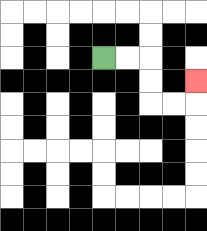{'start': '[4, 2]', 'end': '[8, 3]', 'path_directions': 'R,R,D,D,R,R,U', 'path_coordinates': '[[4, 2], [5, 2], [6, 2], [6, 3], [6, 4], [7, 4], [8, 4], [8, 3]]'}